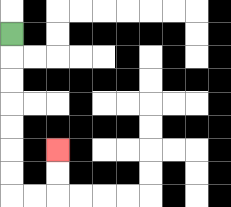{'start': '[0, 1]', 'end': '[2, 6]', 'path_directions': 'D,D,D,D,D,D,D,R,R,U,U', 'path_coordinates': '[[0, 1], [0, 2], [0, 3], [0, 4], [0, 5], [0, 6], [0, 7], [0, 8], [1, 8], [2, 8], [2, 7], [2, 6]]'}